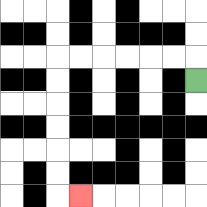{'start': '[8, 3]', 'end': '[3, 8]', 'path_directions': 'U,L,L,L,L,L,L,D,D,D,D,D,D,R', 'path_coordinates': '[[8, 3], [8, 2], [7, 2], [6, 2], [5, 2], [4, 2], [3, 2], [2, 2], [2, 3], [2, 4], [2, 5], [2, 6], [2, 7], [2, 8], [3, 8]]'}